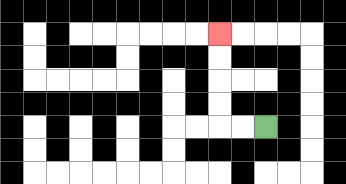{'start': '[11, 5]', 'end': '[9, 1]', 'path_directions': 'L,L,U,U,U,U', 'path_coordinates': '[[11, 5], [10, 5], [9, 5], [9, 4], [9, 3], [9, 2], [9, 1]]'}